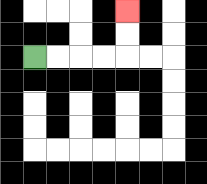{'start': '[1, 2]', 'end': '[5, 0]', 'path_directions': 'R,R,R,R,U,U', 'path_coordinates': '[[1, 2], [2, 2], [3, 2], [4, 2], [5, 2], [5, 1], [5, 0]]'}